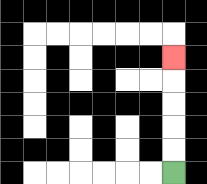{'start': '[7, 7]', 'end': '[7, 2]', 'path_directions': 'U,U,U,U,U', 'path_coordinates': '[[7, 7], [7, 6], [7, 5], [7, 4], [7, 3], [7, 2]]'}